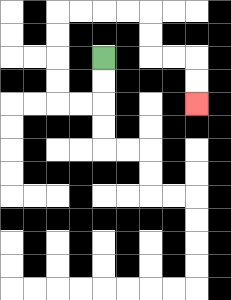{'start': '[4, 2]', 'end': '[8, 4]', 'path_directions': 'D,D,L,L,U,U,U,U,R,R,R,R,D,D,R,R,D,D', 'path_coordinates': '[[4, 2], [4, 3], [4, 4], [3, 4], [2, 4], [2, 3], [2, 2], [2, 1], [2, 0], [3, 0], [4, 0], [5, 0], [6, 0], [6, 1], [6, 2], [7, 2], [8, 2], [8, 3], [8, 4]]'}